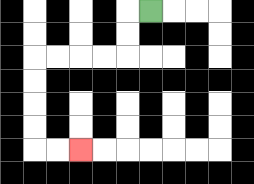{'start': '[6, 0]', 'end': '[3, 6]', 'path_directions': 'L,D,D,L,L,L,L,D,D,D,D,R,R', 'path_coordinates': '[[6, 0], [5, 0], [5, 1], [5, 2], [4, 2], [3, 2], [2, 2], [1, 2], [1, 3], [1, 4], [1, 5], [1, 6], [2, 6], [3, 6]]'}